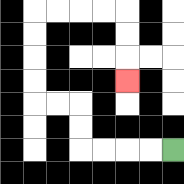{'start': '[7, 6]', 'end': '[5, 3]', 'path_directions': 'L,L,L,L,U,U,L,L,U,U,U,U,R,R,R,R,D,D,D', 'path_coordinates': '[[7, 6], [6, 6], [5, 6], [4, 6], [3, 6], [3, 5], [3, 4], [2, 4], [1, 4], [1, 3], [1, 2], [1, 1], [1, 0], [2, 0], [3, 0], [4, 0], [5, 0], [5, 1], [5, 2], [5, 3]]'}